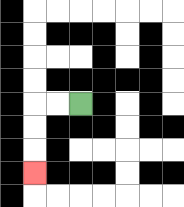{'start': '[3, 4]', 'end': '[1, 7]', 'path_directions': 'L,L,D,D,D', 'path_coordinates': '[[3, 4], [2, 4], [1, 4], [1, 5], [1, 6], [1, 7]]'}